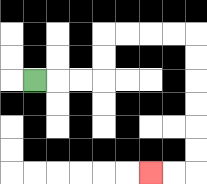{'start': '[1, 3]', 'end': '[6, 7]', 'path_directions': 'R,R,R,U,U,R,R,R,R,D,D,D,D,D,D,L,L', 'path_coordinates': '[[1, 3], [2, 3], [3, 3], [4, 3], [4, 2], [4, 1], [5, 1], [6, 1], [7, 1], [8, 1], [8, 2], [8, 3], [8, 4], [8, 5], [8, 6], [8, 7], [7, 7], [6, 7]]'}